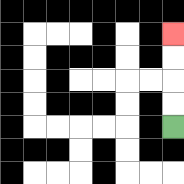{'start': '[7, 5]', 'end': '[7, 1]', 'path_directions': 'U,U,U,U', 'path_coordinates': '[[7, 5], [7, 4], [7, 3], [7, 2], [7, 1]]'}